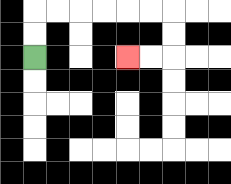{'start': '[1, 2]', 'end': '[5, 2]', 'path_directions': 'U,U,R,R,R,R,R,R,D,D,L,L', 'path_coordinates': '[[1, 2], [1, 1], [1, 0], [2, 0], [3, 0], [4, 0], [5, 0], [6, 0], [7, 0], [7, 1], [7, 2], [6, 2], [5, 2]]'}